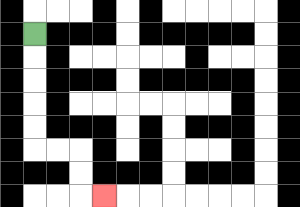{'start': '[1, 1]', 'end': '[4, 8]', 'path_directions': 'D,D,D,D,D,R,R,D,D,R', 'path_coordinates': '[[1, 1], [1, 2], [1, 3], [1, 4], [1, 5], [1, 6], [2, 6], [3, 6], [3, 7], [3, 8], [4, 8]]'}